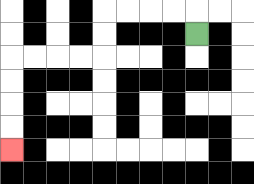{'start': '[8, 1]', 'end': '[0, 6]', 'path_directions': 'U,L,L,L,L,D,D,L,L,L,L,D,D,D,D', 'path_coordinates': '[[8, 1], [8, 0], [7, 0], [6, 0], [5, 0], [4, 0], [4, 1], [4, 2], [3, 2], [2, 2], [1, 2], [0, 2], [0, 3], [0, 4], [0, 5], [0, 6]]'}